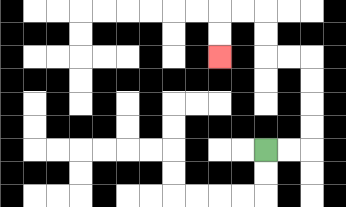{'start': '[11, 6]', 'end': '[9, 2]', 'path_directions': 'R,R,U,U,U,U,L,L,U,U,L,L,D,D', 'path_coordinates': '[[11, 6], [12, 6], [13, 6], [13, 5], [13, 4], [13, 3], [13, 2], [12, 2], [11, 2], [11, 1], [11, 0], [10, 0], [9, 0], [9, 1], [9, 2]]'}